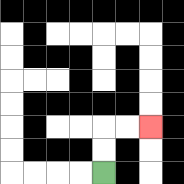{'start': '[4, 7]', 'end': '[6, 5]', 'path_directions': 'U,U,R,R', 'path_coordinates': '[[4, 7], [4, 6], [4, 5], [5, 5], [6, 5]]'}